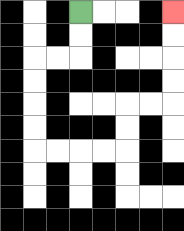{'start': '[3, 0]', 'end': '[7, 0]', 'path_directions': 'D,D,L,L,D,D,D,D,R,R,R,R,U,U,R,R,U,U,U,U', 'path_coordinates': '[[3, 0], [3, 1], [3, 2], [2, 2], [1, 2], [1, 3], [1, 4], [1, 5], [1, 6], [2, 6], [3, 6], [4, 6], [5, 6], [5, 5], [5, 4], [6, 4], [7, 4], [7, 3], [7, 2], [7, 1], [7, 0]]'}